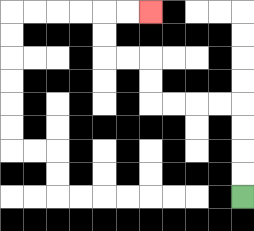{'start': '[10, 8]', 'end': '[6, 0]', 'path_directions': 'U,U,U,U,L,L,L,L,U,U,L,L,U,U,R,R', 'path_coordinates': '[[10, 8], [10, 7], [10, 6], [10, 5], [10, 4], [9, 4], [8, 4], [7, 4], [6, 4], [6, 3], [6, 2], [5, 2], [4, 2], [4, 1], [4, 0], [5, 0], [6, 0]]'}